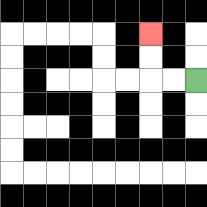{'start': '[8, 3]', 'end': '[6, 1]', 'path_directions': 'L,L,U,U', 'path_coordinates': '[[8, 3], [7, 3], [6, 3], [6, 2], [6, 1]]'}